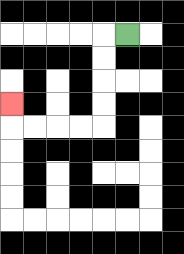{'start': '[5, 1]', 'end': '[0, 4]', 'path_directions': 'L,D,D,D,D,L,L,L,L,U', 'path_coordinates': '[[5, 1], [4, 1], [4, 2], [4, 3], [4, 4], [4, 5], [3, 5], [2, 5], [1, 5], [0, 5], [0, 4]]'}